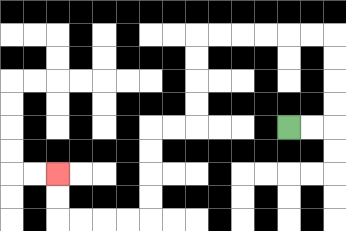{'start': '[12, 5]', 'end': '[2, 7]', 'path_directions': 'R,R,U,U,U,U,L,L,L,L,L,L,D,D,D,D,L,L,D,D,D,D,L,L,L,L,U,U', 'path_coordinates': '[[12, 5], [13, 5], [14, 5], [14, 4], [14, 3], [14, 2], [14, 1], [13, 1], [12, 1], [11, 1], [10, 1], [9, 1], [8, 1], [8, 2], [8, 3], [8, 4], [8, 5], [7, 5], [6, 5], [6, 6], [6, 7], [6, 8], [6, 9], [5, 9], [4, 9], [3, 9], [2, 9], [2, 8], [2, 7]]'}